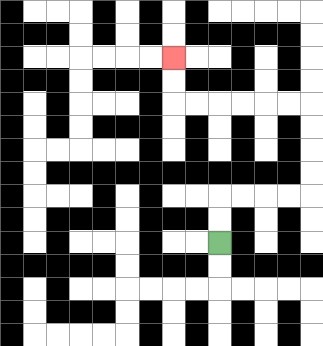{'start': '[9, 10]', 'end': '[7, 2]', 'path_directions': 'U,U,R,R,R,R,U,U,U,U,L,L,L,L,L,L,U,U', 'path_coordinates': '[[9, 10], [9, 9], [9, 8], [10, 8], [11, 8], [12, 8], [13, 8], [13, 7], [13, 6], [13, 5], [13, 4], [12, 4], [11, 4], [10, 4], [9, 4], [8, 4], [7, 4], [7, 3], [7, 2]]'}